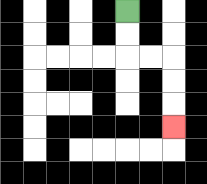{'start': '[5, 0]', 'end': '[7, 5]', 'path_directions': 'D,D,R,R,D,D,D', 'path_coordinates': '[[5, 0], [5, 1], [5, 2], [6, 2], [7, 2], [7, 3], [7, 4], [7, 5]]'}